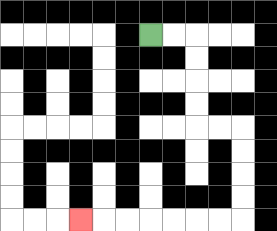{'start': '[6, 1]', 'end': '[3, 9]', 'path_directions': 'R,R,D,D,D,D,R,R,D,D,D,D,L,L,L,L,L,L,L', 'path_coordinates': '[[6, 1], [7, 1], [8, 1], [8, 2], [8, 3], [8, 4], [8, 5], [9, 5], [10, 5], [10, 6], [10, 7], [10, 8], [10, 9], [9, 9], [8, 9], [7, 9], [6, 9], [5, 9], [4, 9], [3, 9]]'}